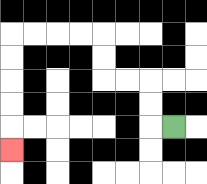{'start': '[7, 5]', 'end': '[0, 6]', 'path_directions': 'L,U,U,L,L,U,U,L,L,L,L,D,D,D,D,D', 'path_coordinates': '[[7, 5], [6, 5], [6, 4], [6, 3], [5, 3], [4, 3], [4, 2], [4, 1], [3, 1], [2, 1], [1, 1], [0, 1], [0, 2], [0, 3], [0, 4], [0, 5], [0, 6]]'}